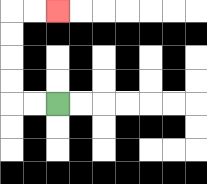{'start': '[2, 4]', 'end': '[2, 0]', 'path_directions': 'L,L,U,U,U,U,R,R', 'path_coordinates': '[[2, 4], [1, 4], [0, 4], [0, 3], [0, 2], [0, 1], [0, 0], [1, 0], [2, 0]]'}